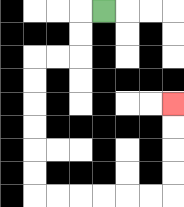{'start': '[4, 0]', 'end': '[7, 4]', 'path_directions': 'L,D,D,L,L,D,D,D,D,D,D,R,R,R,R,R,R,U,U,U,U', 'path_coordinates': '[[4, 0], [3, 0], [3, 1], [3, 2], [2, 2], [1, 2], [1, 3], [1, 4], [1, 5], [1, 6], [1, 7], [1, 8], [2, 8], [3, 8], [4, 8], [5, 8], [6, 8], [7, 8], [7, 7], [7, 6], [7, 5], [7, 4]]'}